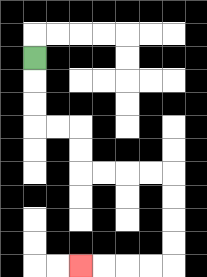{'start': '[1, 2]', 'end': '[3, 11]', 'path_directions': 'D,D,D,R,R,D,D,R,R,R,R,D,D,D,D,L,L,L,L', 'path_coordinates': '[[1, 2], [1, 3], [1, 4], [1, 5], [2, 5], [3, 5], [3, 6], [3, 7], [4, 7], [5, 7], [6, 7], [7, 7], [7, 8], [7, 9], [7, 10], [7, 11], [6, 11], [5, 11], [4, 11], [3, 11]]'}